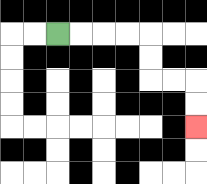{'start': '[2, 1]', 'end': '[8, 5]', 'path_directions': 'R,R,R,R,D,D,R,R,D,D', 'path_coordinates': '[[2, 1], [3, 1], [4, 1], [5, 1], [6, 1], [6, 2], [6, 3], [7, 3], [8, 3], [8, 4], [8, 5]]'}